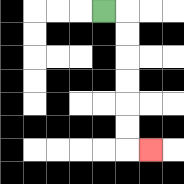{'start': '[4, 0]', 'end': '[6, 6]', 'path_directions': 'R,D,D,D,D,D,D,R', 'path_coordinates': '[[4, 0], [5, 0], [5, 1], [5, 2], [5, 3], [5, 4], [5, 5], [5, 6], [6, 6]]'}